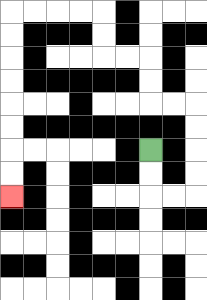{'start': '[6, 6]', 'end': '[0, 8]', 'path_directions': 'D,D,R,R,U,U,U,U,L,L,U,U,L,L,U,U,L,L,L,L,D,D,D,D,D,D,D,D', 'path_coordinates': '[[6, 6], [6, 7], [6, 8], [7, 8], [8, 8], [8, 7], [8, 6], [8, 5], [8, 4], [7, 4], [6, 4], [6, 3], [6, 2], [5, 2], [4, 2], [4, 1], [4, 0], [3, 0], [2, 0], [1, 0], [0, 0], [0, 1], [0, 2], [0, 3], [0, 4], [0, 5], [0, 6], [0, 7], [0, 8]]'}